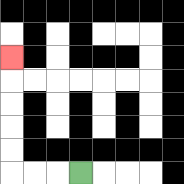{'start': '[3, 7]', 'end': '[0, 2]', 'path_directions': 'L,L,L,U,U,U,U,U', 'path_coordinates': '[[3, 7], [2, 7], [1, 7], [0, 7], [0, 6], [0, 5], [0, 4], [0, 3], [0, 2]]'}